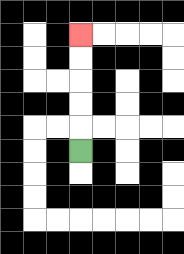{'start': '[3, 6]', 'end': '[3, 1]', 'path_directions': 'U,U,U,U,U', 'path_coordinates': '[[3, 6], [3, 5], [3, 4], [3, 3], [3, 2], [3, 1]]'}